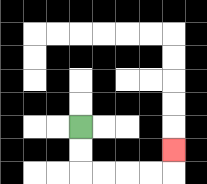{'start': '[3, 5]', 'end': '[7, 6]', 'path_directions': 'D,D,R,R,R,R,U', 'path_coordinates': '[[3, 5], [3, 6], [3, 7], [4, 7], [5, 7], [6, 7], [7, 7], [7, 6]]'}